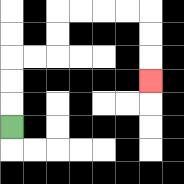{'start': '[0, 5]', 'end': '[6, 3]', 'path_directions': 'U,U,U,R,R,U,U,R,R,R,R,D,D,D', 'path_coordinates': '[[0, 5], [0, 4], [0, 3], [0, 2], [1, 2], [2, 2], [2, 1], [2, 0], [3, 0], [4, 0], [5, 0], [6, 0], [6, 1], [6, 2], [6, 3]]'}